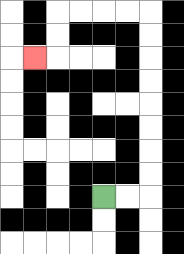{'start': '[4, 8]', 'end': '[1, 2]', 'path_directions': 'R,R,U,U,U,U,U,U,U,U,L,L,L,L,D,D,L', 'path_coordinates': '[[4, 8], [5, 8], [6, 8], [6, 7], [6, 6], [6, 5], [6, 4], [6, 3], [6, 2], [6, 1], [6, 0], [5, 0], [4, 0], [3, 0], [2, 0], [2, 1], [2, 2], [1, 2]]'}